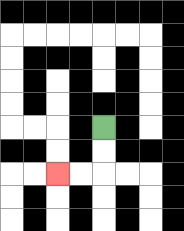{'start': '[4, 5]', 'end': '[2, 7]', 'path_directions': 'D,D,L,L', 'path_coordinates': '[[4, 5], [4, 6], [4, 7], [3, 7], [2, 7]]'}